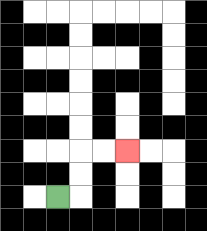{'start': '[2, 8]', 'end': '[5, 6]', 'path_directions': 'R,U,U,R,R', 'path_coordinates': '[[2, 8], [3, 8], [3, 7], [3, 6], [4, 6], [5, 6]]'}